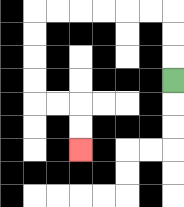{'start': '[7, 3]', 'end': '[3, 6]', 'path_directions': 'U,U,U,L,L,L,L,L,L,D,D,D,D,R,R,D,D', 'path_coordinates': '[[7, 3], [7, 2], [7, 1], [7, 0], [6, 0], [5, 0], [4, 0], [3, 0], [2, 0], [1, 0], [1, 1], [1, 2], [1, 3], [1, 4], [2, 4], [3, 4], [3, 5], [3, 6]]'}